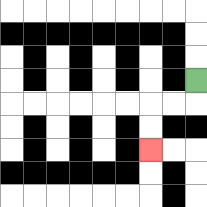{'start': '[8, 3]', 'end': '[6, 6]', 'path_directions': 'D,L,L,D,D', 'path_coordinates': '[[8, 3], [8, 4], [7, 4], [6, 4], [6, 5], [6, 6]]'}